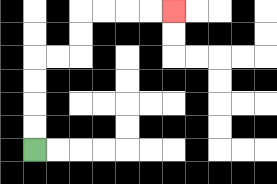{'start': '[1, 6]', 'end': '[7, 0]', 'path_directions': 'U,U,U,U,R,R,U,U,R,R,R,R', 'path_coordinates': '[[1, 6], [1, 5], [1, 4], [1, 3], [1, 2], [2, 2], [3, 2], [3, 1], [3, 0], [4, 0], [5, 0], [6, 0], [7, 0]]'}